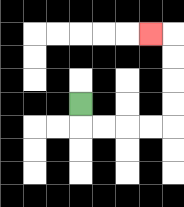{'start': '[3, 4]', 'end': '[6, 1]', 'path_directions': 'D,R,R,R,R,U,U,U,U,L', 'path_coordinates': '[[3, 4], [3, 5], [4, 5], [5, 5], [6, 5], [7, 5], [7, 4], [7, 3], [7, 2], [7, 1], [6, 1]]'}